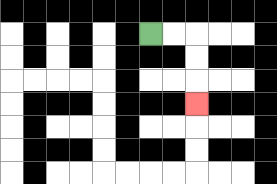{'start': '[6, 1]', 'end': '[8, 4]', 'path_directions': 'R,R,D,D,D', 'path_coordinates': '[[6, 1], [7, 1], [8, 1], [8, 2], [8, 3], [8, 4]]'}